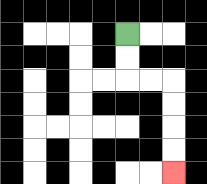{'start': '[5, 1]', 'end': '[7, 7]', 'path_directions': 'D,D,R,R,D,D,D,D', 'path_coordinates': '[[5, 1], [5, 2], [5, 3], [6, 3], [7, 3], [7, 4], [7, 5], [7, 6], [7, 7]]'}